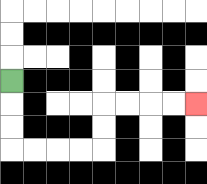{'start': '[0, 3]', 'end': '[8, 4]', 'path_directions': 'D,D,D,R,R,R,R,U,U,R,R,R,R', 'path_coordinates': '[[0, 3], [0, 4], [0, 5], [0, 6], [1, 6], [2, 6], [3, 6], [4, 6], [4, 5], [4, 4], [5, 4], [6, 4], [7, 4], [8, 4]]'}